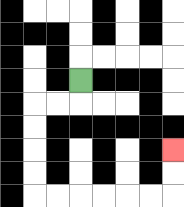{'start': '[3, 3]', 'end': '[7, 6]', 'path_directions': 'D,L,L,D,D,D,D,R,R,R,R,R,R,U,U', 'path_coordinates': '[[3, 3], [3, 4], [2, 4], [1, 4], [1, 5], [1, 6], [1, 7], [1, 8], [2, 8], [3, 8], [4, 8], [5, 8], [6, 8], [7, 8], [7, 7], [7, 6]]'}